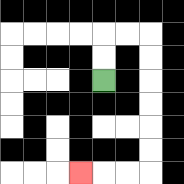{'start': '[4, 3]', 'end': '[3, 7]', 'path_directions': 'U,U,R,R,D,D,D,D,D,D,L,L,L', 'path_coordinates': '[[4, 3], [4, 2], [4, 1], [5, 1], [6, 1], [6, 2], [6, 3], [6, 4], [6, 5], [6, 6], [6, 7], [5, 7], [4, 7], [3, 7]]'}